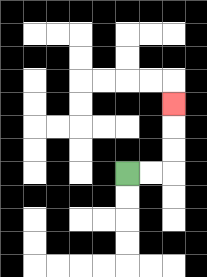{'start': '[5, 7]', 'end': '[7, 4]', 'path_directions': 'R,R,U,U,U', 'path_coordinates': '[[5, 7], [6, 7], [7, 7], [7, 6], [7, 5], [7, 4]]'}